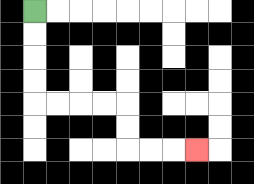{'start': '[1, 0]', 'end': '[8, 6]', 'path_directions': 'D,D,D,D,R,R,R,R,D,D,R,R,R', 'path_coordinates': '[[1, 0], [1, 1], [1, 2], [1, 3], [1, 4], [2, 4], [3, 4], [4, 4], [5, 4], [5, 5], [5, 6], [6, 6], [7, 6], [8, 6]]'}